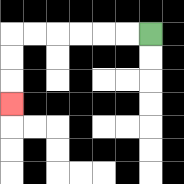{'start': '[6, 1]', 'end': '[0, 4]', 'path_directions': 'L,L,L,L,L,L,D,D,D', 'path_coordinates': '[[6, 1], [5, 1], [4, 1], [3, 1], [2, 1], [1, 1], [0, 1], [0, 2], [0, 3], [0, 4]]'}